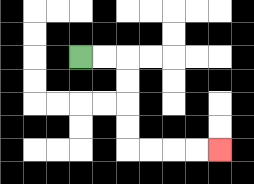{'start': '[3, 2]', 'end': '[9, 6]', 'path_directions': 'R,R,D,D,D,D,R,R,R,R', 'path_coordinates': '[[3, 2], [4, 2], [5, 2], [5, 3], [5, 4], [5, 5], [5, 6], [6, 6], [7, 6], [8, 6], [9, 6]]'}